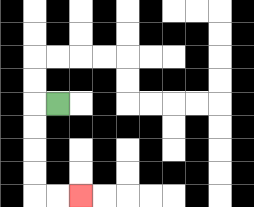{'start': '[2, 4]', 'end': '[3, 8]', 'path_directions': 'L,D,D,D,D,R,R', 'path_coordinates': '[[2, 4], [1, 4], [1, 5], [1, 6], [1, 7], [1, 8], [2, 8], [3, 8]]'}